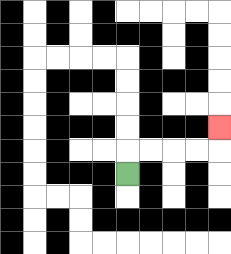{'start': '[5, 7]', 'end': '[9, 5]', 'path_directions': 'U,R,R,R,R,U', 'path_coordinates': '[[5, 7], [5, 6], [6, 6], [7, 6], [8, 6], [9, 6], [9, 5]]'}